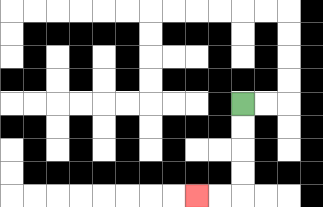{'start': '[10, 4]', 'end': '[8, 8]', 'path_directions': 'D,D,D,D,L,L', 'path_coordinates': '[[10, 4], [10, 5], [10, 6], [10, 7], [10, 8], [9, 8], [8, 8]]'}